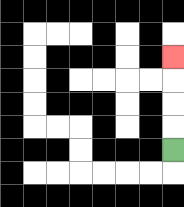{'start': '[7, 6]', 'end': '[7, 2]', 'path_directions': 'U,U,U,U', 'path_coordinates': '[[7, 6], [7, 5], [7, 4], [7, 3], [7, 2]]'}